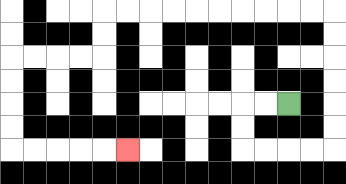{'start': '[12, 4]', 'end': '[5, 6]', 'path_directions': 'L,L,D,D,R,R,R,R,U,U,U,U,U,U,L,L,L,L,L,L,L,L,L,L,D,D,L,L,L,L,D,D,D,D,R,R,R,R,R', 'path_coordinates': '[[12, 4], [11, 4], [10, 4], [10, 5], [10, 6], [11, 6], [12, 6], [13, 6], [14, 6], [14, 5], [14, 4], [14, 3], [14, 2], [14, 1], [14, 0], [13, 0], [12, 0], [11, 0], [10, 0], [9, 0], [8, 0], [7, 0], [6, 0], [5, 0], [4, 0], [4, 1], [4, 2], [3, 2], [2, 2], [1, 2], [0, 2], [0, 3], [0, 4], [0, 5], [0, 6], [1, 6], [2, 6], [3, 6], [4, 6], [5, 6]]'}